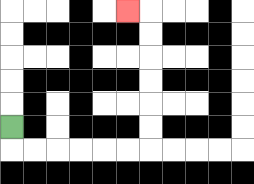{'start': '[0, 5]', 'end': '[5, 0]', 'path_directions': 'D,R,R,R,R,R,R,U,U,U,U,U,U,L', 'path_coordinates': '[[0, 5], [0, 6], [1, 6], [2, 6], [3, 6], [4, 6], [5, 6], [6, 6], [6, 5], [6, 4], [6, 3], [6, 2], [6, 1], [6, 0], [5, 0]]'}